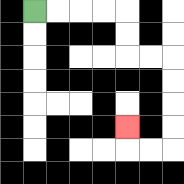{'start': '[1, 0]', 'end': '[5, 5]', 'path_directions': 'R,R,R,R,D,D,R,R,D,D,D,D,L,L,U', 'path_coordinates': '[[1, 0], [2, 0], [3, 0], [4, 0], [5, 0], [5, 1], [5, 2], [6, 2], [7, 2], [7, 3], [7, 4], [7, 5], [7, 6], [6, 6], [5, 6], [5, 5]]'}